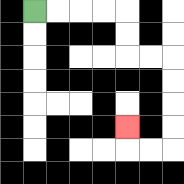{'start': '[1, 0]', 'end': '[5, 5]', 'path_directions': 'R,R,R,R,D,D,R,R,D,D,D,D,L,L,U', 'path_coordinates': '[[1, 0], [2, 0], [3, 0], [4, 0], [5, 0], [5, 1], [5, 2], [6, 2], [7, 2], [7, 3], [7, 4], [7, 5], [7, 6], [6, 6], [5, 6], [5, 5]]'}